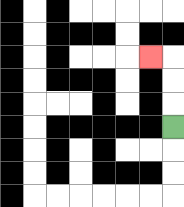{'start': '[7, 5]', 'end': '[6, 2]', 'path_directions': 'U,U,U,L', 'path_coordinates': '[[7, 5], [7, 4], [7, 3], [7, 2], [6, 2]]'}